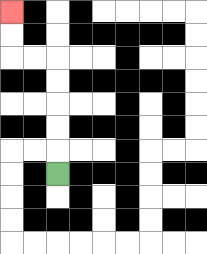{'start': '[2, 7]', 'end': '[0, 0]', 'path_directions': 'U,U,U,U,U,L,L,U,U', 'path_coordinates': '[[2, 7], [2, 6], [2, 5], [2, 4], [2, 3], [2, 2], [1, 2], [0, 2], [0, 1], [0, 0]]'}